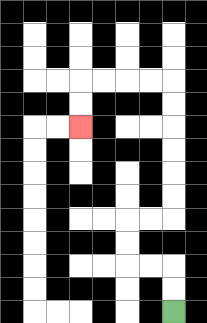{'start': '[7, 13]', 'end': '[3, 5]', 'path_directions': 'U,U,L,L,U,U,R,R,U,U,U,U,U,U,L,L,L,L,D,D', 'path_coordinates': '[[7, 13], [7, 12], [7, 11], [6, 11], [5, 11], [5, 10], [5, 9], [6, 9], [7, 9], [7, 8], [7, 7], [7, 6], [7, 5], [7, 4], [7, 3], [6, 3], [5, 3], [4, 3], [3, 3], [3, 4], [3, 5]]'}